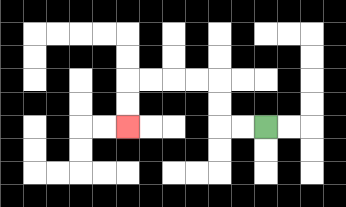{'start': '[11, 5]', 'end': '[5, 5]', 'path_directions': 'L,L,U,U,L,L,L,L,D,D', 'path_coordinates': '[[11, 5], [10, 5], [9, 5], [9, 4], [9, 3], [8, 3], [7, 3], [6, 3], [5, 3], [5, 4], [5, 5]]'}